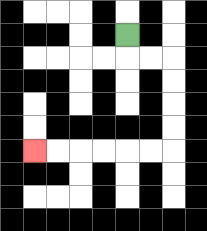{'start': '[5, 1]', 'end': '[1, 6]', 'path_directions': 'D,R,R,D,D,D,D,L,L,L,L,L,L', 'path_coordinates': '[[5, 1], [5, 2], [6, 2], [7, 2], [7, 3], [7, 4], [7, 5], [7, 6], [6, 6], [5, 6], [4, 6], [3, 6], [2, 6], [1, 6]]'}